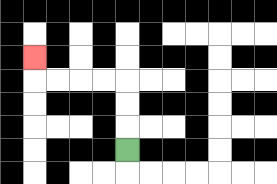{'start': '[5, 6]', 'end': '[1, 2]', 'path_directions': 'U,U,U,L,L,L,L,U', 'path_coordinates': '[[5, 6], [5, 5], [5, 4], [5, 3], [4, 3], [3, 3], [2, 3], [1, 3], [1, 2]]'}